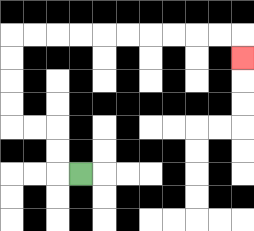{'start': '[3, 7]', 'end': '[10, 2]', 'path_directions': 'L,U,U,L,L,U,U,U,U,R,R,R,R,R,R,R,R,R,R,D', 'path_coordinates': '[[3, 7], [2, 7], [2, 6], [2, 5], [1, 5], [0, 5], [0, 4], [0, 3], [0, 2], [0, 1], [1, 1], [2, 1], [3, 1], [4, 1], [5, 1], [6, 1], [7, 1], [8, 1], [9, 1], [10, 1], [10, 2]]'}